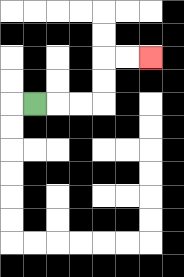{'start': '[1, 4]', 'end': '[6, 2]', 'path_directions': 'R,R,R,U,U,R,R', 'path_coordinates': '[[1, 4], [2, 4], [3, 4], [4, 4], [4, 3], [4, 2], [5, 2], [6, 2]]'}